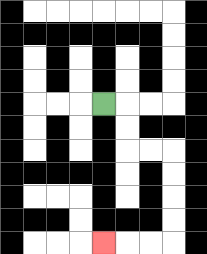{'start': '[4, 4]', 'end': '[4, 10]', 'path_directions': 'R,D,D,R,R,D,D,D,D,L,L,L', 'path_coordinates': '[[4, 4], [5, 4], [5, 5], [5, 6], [6, 6], [7, 6], [7, 7], [7, 8], [7, 9], [7, 10], [6, 10], [5, 10], [4, 10]]'}